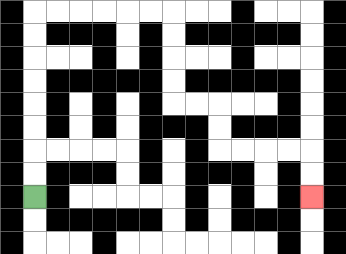{'start': '[1, 8]', 'end': '[13, 8]', 'path_directions': 'U,U,U,U,U,U,U,U,R,R,R,R,R,R,D,D,D,D,R,R,D,D,R,R,R,R,D,D', 'path_coordinates': '[[1, 8], [1, 7], [1, 6], [1, 5], [1, 4], [1, 3], [1, 2], [1, 1], [1, 0], [2, 0], [3, 0], [4, 0], [5, 0], [6, 0], [7, 0], [7, 1], [7, 2], [7, 3], [7, 4], [8, 4], [9, 4], [9, 5], [9, 6], [10, 6], [11, 6], [12, 6], [13, 6], [13, 7], [13, 8]]'}